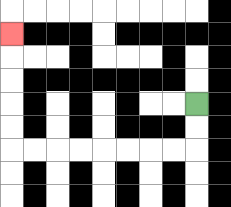{'start': '[8, 4]', 'end': '[0, 1]', 'path_directions': 'D,D,L,L,L,L,L,L,L,L,U,U,U,U,U', 'path_coordinates': '[[8, 4], [8, 5], [8, 6], [7, 6], [6, 6], [5, 6], [4, 6], [3, 6], [2, 6], [1, 6], [0, 6], [0, 5], [0, 4], [0, 3], [0, 2], [0, 1]]'}